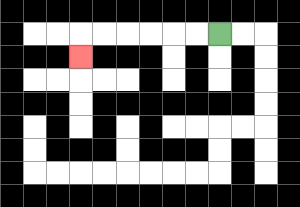{'start': '[9, 1]', 'end': '[3, 2]', 'path_directions': 'L,L,L,L,L,L,D', 'path_coordinates': '[[9, 1], [8, 1], [7, 1], [6, 1], [5, 1], [4, 1], [3, 1], [3, 2]]'}